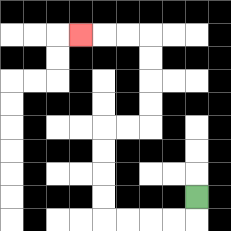{'start': '[8, 8]', 'end': '[3, 1]', 'path_directions': 'D,L,L,L,L,U,U,U,U,R,R,U,U,U,U,L,L,L', 'path_coordinates': '[[8, 8], [8, 9], [7, 9], [6, 9], [5, 9], [4, 9], [4, 8], [4, 7], [4, 6], [4, 5], [5, 5], [6, 5], [6, 4], [6, 3], [6, 2], [6, 1], [5, 1], [4, 1], [3, 1]]'}